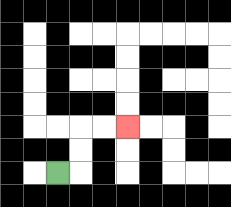{'start': '[2, 7]', 'end': '[5, 5]', 'path_directions': 'R,U,U,R,R', 'path_coordinates': '[[2, 7], [3, 7], [3, 6], [3, 5], [4, 5], [5, 5]]'}